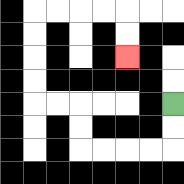{'start': '[7, 4]', 'end': '[5, 2]', 'path_directions': 'D,D,L,L,L,L,U,U,L,L,U,U,U,U,R,R,R,R,D,D', 'path_coordinates': '[[7, 4], [7, 5], [7, 6], [6, 6], [5, 6], [4, 6], [3, 6], [3, 5], [3, 4], [2, 4], [1, 4], [1, 3], [1, 2], [1, 1], [1, 0], [2, 0], [3, 0], [4, 0], [5, 0], [5, 1], [5, 2]]'}